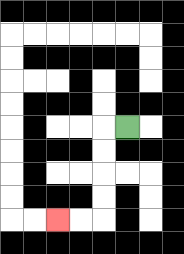{'start': '[5, 5]', 'end': '[2, 9]', 'path_directions': 'L,D,D,D,D,L,L', 'path_coordinates': '[[5, 5], [4, 5], [4, 6], [4, 7], [4, 8], [4, 9], [3, 9], [2, 9]]'}